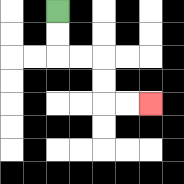{'start': '[2, 0]', 'end': '[6, 4]', 'path_directions': 'D,D,R,R,D,D,R,R', 'path_coordinates': '[[2, 0], [2, 1], [2, 2], [3, 2], [4, 2], [4, 3], [4, 4], [5, 4], [6, 4]]'}